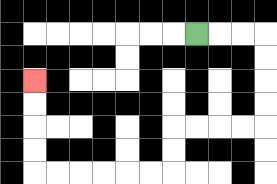{'start': '[8, 1]', 'end': '[1, 3]', 'path_directions': 'R,R,R,D,D,D,D,L,L,L,L,D,D,L,L,L,L,L,L,U,U,U,U', 'path_coordinates': '[[8, 1], [9, 1], [10, 1], [11, 1], [11, 2], [11, 3], [11, 4], [11, 5], [10, 5], [9, 5], [8, 5], [7, 5], [7, 6], [7, 7], [6, 7], [5, 7], [4, 7], [3, 7], [2, 7], [1, 7], [1, 6], [1, 5], [1, 4], [1, 3]]'}